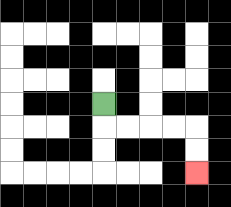{'start': '[4, 4]', 'end': '[8, 7]', 'path_directions': 'D,R,R,R,R,D,D', 'path_coordinates': '[[4, 4], [4, 5], [5, 5], [6, 5], [7, 5], [8, 5], [8, 6], [8, 7]]'}